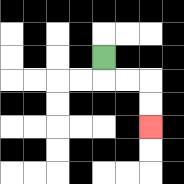{'start': '[4, 2]', 'end': '[6, 5]', 'path_directions': 'D,R,R,D,D', 'path_coordinates': '[[4, 2], [4, 3], [5, 3], [6, 3], [6, 4], [6, 5]]'}